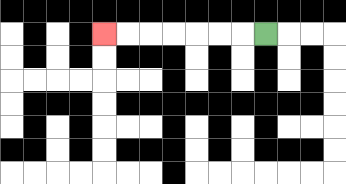{'start': '[11, 1]', 'end': '[4, 1]', 'path_directions': 'L,L,L,L,L,L,L', 'path_coordinates': '[[11, 1], [10, 1], [9, 1], [8, 1], [7, 1], [6, 1], [5, 1], [4, 1]]'}